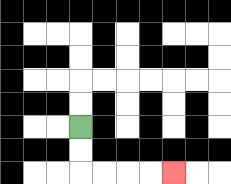{'start': '[3, 5]', 'end': '[7, 7]', 'path_directions': 'D,D,R,R,R,R', 'path_coordinates': '[[3, 5], [3, 6], [3, 7], [4, 7], [5, 7], [6, 7], [7, 7]]'}